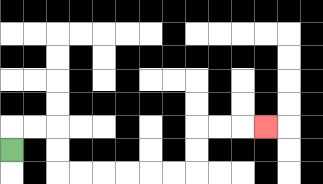{'start': '[0, 6]', 'end': '[11, 5]', 'path_directions': 'U,R,R,D,D,R,R,R,R,R,R,U,U,R,R,R', 'path_coordinates': '[[0, 6], [0, 5], [1, 5], [2, 5], [2, 6], [2, 7], [3, 7], [4, 7], [5, 7], [6, 7], [7, 7], [8, 7], [8, 6], [8, 5], [9, 5], [10, 5], [11, 5]]'}